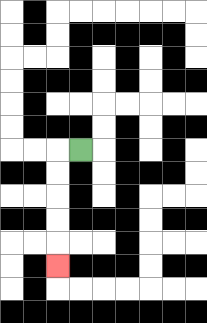{'start': '[3, 6]', 'end': '[2, 11]', 'path_directions': 'L,D,D,D,D,D', 'path_coordinates': '[[3, 6], [2, 6], [2, 7], [2, 8], [2, 9], [2, 10], [2, 11]]'}